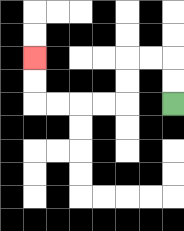{'start': '[7, 4]', 'end': '[1, 2]', 'path_directions': 'U,U,L,L,D,D,L,L,L,L,U,U', 'path_coordinates': '[[7, 4], [7, 3], [7, 2], [6, 2], [5, 2], [5, 3], [5, 4], [4, 4], [3, 4], [2, 4], [1, 4], [1, 3], [1, 2]]'}